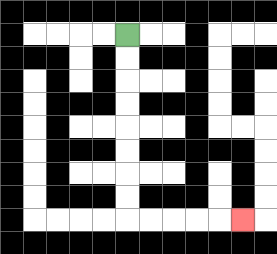{'start': '[5, 1]', 'end': '[10, 9]', 'path_directions': 'D,D,D,D,D,D,D,D,R,R,R,R,R', 'path_coordinates': '[[5, 1], [5, 2], [5, 3], [5, 4], [5, 5], [5, 6], [5, 7], [5, 8], [5, 9], [6, 9], [7, 9], [8, 9], [9, 9], [10, 9]]'}